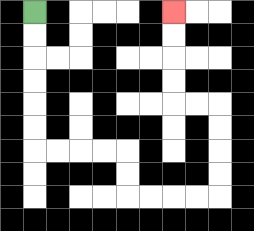{'start': '[1, 0]', 'end': '[7, 0]', 'path_directions': 'D,D,D,D,D,D,R,R,R,R,D,D,R,R,R,R,U,U,U,U,L,L,U,U,U,U', 'path_coordinates': '[[1, 0], [1, 1], [1, 2], [1, 3], [1, 4], [1, 5], [1, 6], [2, 6], [3, 6], [4, 6], [5, 6], [5, 7], [5, 8], [6, 8], [7, 8], [8, 8], [9, 8], [9, 7], [9, 6], [9, 5], [9, 4], [8, 4], [7, 4], [7, 3], [7, 2], [7, 1], [7, 0]]'}